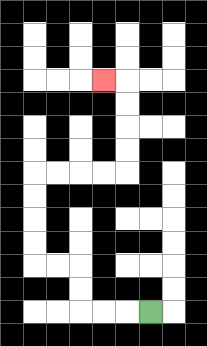{'start': '[6, 13]', 'end': '[4, 3]', 'path_directions': 'L,L,L,U,U,L,L,U,U,U,U,R,R,R,R,U,U,U,U,L', 'path_coordinates': '[[6, 13], [5, 13], [4, 13], [3, 13], [3, 12], [3, 11], [2, 11], [1, 11], [1, 10], [1, 9], [1, 8], [1, 7], [2, 7], [3, 7], [4, 7], [5, 7], [5, 6], [5, 5], [5, 4], [5, 3], [4, 3]]'}